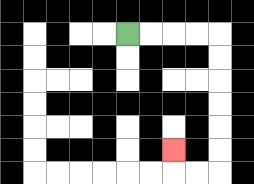{'start': '[5, 1]', 'end': '[7, 6]', 'path_directions': 'R,R,R,R,D,D,D,D,D,D,L,L,U', 'path_coordinates': '[[5, 1], [6, 1], [7, 1], [8, 1], [9, 1], [9, 2], [9, 3], [9, 4], [9, 5], [9, 6], [9, 7], [8, 7], [7, 7], [7, 6]]'}